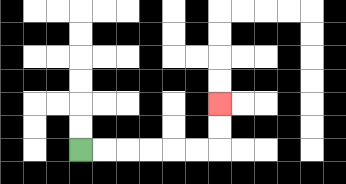{'start': '[3, 6]', 'end': '[9, 4]', 'path_directions': 'R,R,R,R,R,R,U,U', 'path_coordinates': '[[3, 6], [4, 6], [5, 6], [6, 6], [7, 6], [8, 6], [9, 6], [9, 5], [9, 4]]'}